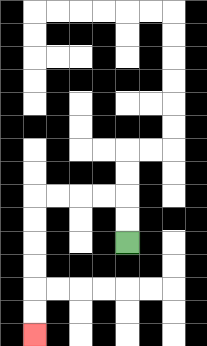{'start': '[5, 10]', 'end': '[1, 14]', 'path_directions': 'U,U,L,L,L,L,D,D,D,D,D,D', 'path_coordinates': '[[5, 10], [5, 9], [5, 8], [4, 8], [3, 8], [2, 8], [1, 8], [1, 9], [1, 10], [1, 11], [1, 12], [1, 13], [1, 14]]'}